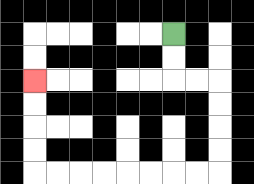{'start': '[7, 1]', 'end': '[1, 3]', 'path_directions': 'D,D,R,R,D,D,D,D,L,L,L,L,L,L,L,L,U,U,U,U', 'path_coordinates': '[[7, 1], [7, 2], [7, 3], [8, 3], [9, 3], [9, 4], [9, 5], [9, 6], [9, 7], [8, 7], [7, 7], [6, 7], [5, 7], [4, 7], [3, 7], [2, 7], [1, 7], [1, 6], [1, 5], [1, 4], [1, 3]]'}